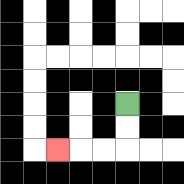{'start': '[5, 4]', 'end': '[2, 6]', 'path_directions': 'D,D,L,L,L', 'path_coordinates': '[[5, 4], [5, 5], [5, 6], [4, 6], [3, 6], [2, 6]]'}